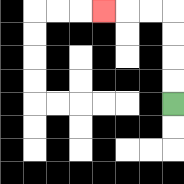{'start': '[7, 4]', 'end': '[4, 0]', 'path_directions': 'U,U,U,U,L,L,L', 'path_coordinates': '[[7, 4], [7, 3], [7, 2], [7, 1], [7, 0], [6, 0], [5, 0], [4, 0]]'}